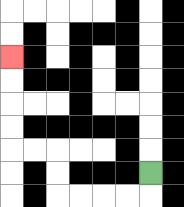{'start': '[6, 7]', 'end': '[0, 2]', 'path_directions': 'D,L,L,L,L,U,U,L,L,U,U,U,U', 'path_coordinates': '[[6, 7], [6, 8], [5, 8], [4, 8], [3, 8], [2, 8], [2, 7], [2, 6], [1, 6], [0, 6], [0, 5], [0, 4], [0, 3], [0, 2]]'}